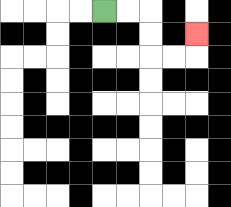{'start': '[4, 0]', 'end': '[8, 1]', 'path_directions': 'R,R,D,D,R,R,U', 'path_coordinates': '[[4, 0], [5, 0], [6, 0], [6, 1], [6, 2], [7, 2], [8, 2], [8, 1]]'}